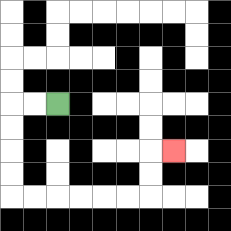{'start': '[2, 4]', 'end': '[7, 6]', 'path_directions': 'L,L,D,D,D,D,R,R,R,R,R,R,U,U,R', 'path_coordinates': '[[2, 4], [1, 4], [0, 4], [0, 5], [0, 6], [0, 7], [0, 8], [1, 8], [2, 8], [3, 8], [4, 8], [5, 8], [6, 8], [6, 7], [6, 6], [7, 6]]'}